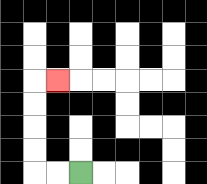{'start': '[3, 7]', 'end': '[2, 3]', 'path_directions': 'L,L,U,U,U,U,R', 'path_coordinates': '[[3, 7], [2, 7], [1, 7], [1, 6], [1, 5], [1, 4], [1, 3], [2, 3]]'}